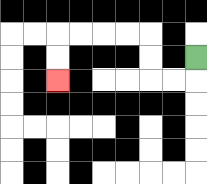{'start': '[8, 2]', 'end': '[2, 3]', 'path_directions': 'D,L,L,U,U,L,L,L,L,D,D', 'path_coordinates': '[[8, 2], [8, 3], [7, 3], [6, 3], [6, 2], [6, 1], [5, 1], [4, 1], [3, 1], [2, 1], [2, 2], [2, 3]]'}